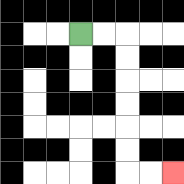{'start': '[3, 1]', 'end': '[7, 7]', 'path_directions': 'R,R,D,D,D,D,D,D,R,R', 'path_coordinates': '[[3, 1], [4, 1], [5, 1], [5, 2], [5, 3], [5, 4], [5, 5], [5, 6], [5, 7], [6, 7], [7, 7]]'}